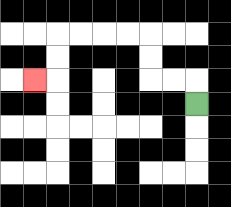{'start': '[8, 4]', 'end': '[1, 3]', 'path_directions': 'U,L,L,U,U,L,L,L,L,D,D,L', 'path_coordinates': '[[8, 4], [8, 3], [7, 3], [6, 3], [6, 2], [6, 1], [5, 1], [4, 1], [3, 1], [2, 1], [2, 2], [2, 3], [1, 3]]'}